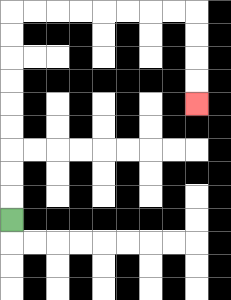{'start': '[0, 9]', 'end': '[8, 4]', 'path_directions': 'U,U,U,U,U,U,U,U,U,R,R,R,R,R,R,R,R,D,D,D,D', 'path_coordinates': '[[0, 9], [0, 8], [0, 7], [0, 6], [0, 5], [0, 4], [0, 3], [0, 2], [0, 1], [0, 0], [1, 0], [2, 0], [3, 0], [4, 0], [5, 0], [6, 0], [7, 0], [8, 0], [8, 1], [8, 2], [8, 3], [8, 4]]'}